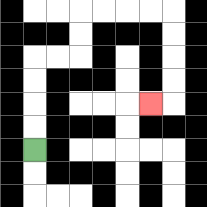{'start': '[1, 6]', 'end': '[6, 4]', 'path_directions': 'U,U,U,U,R,R,U,U,R,R,R,R,D,D,D,D,L', 'path_coordinates': '[[1, 6], [1, 5], [1, 4], [1, 3], [1, 2], [2, 2], [3, 2], [3, 1], [3, 0], [4, 0], [5, 0], [6, 0], [7, 0], [7, 1], [7, 2], [7, 3], [7, 4], [6, 4]]'}